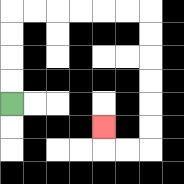{'start': '[0, 4]', 'end': '[4, 5]', 'path_directions': 'U,U,U,U,R,R,R,R,R,R,D,D,D,D,D,D,L,L,U', 'path_coordinates': '[[0, 4], [0, 3], [0, 2], [0, 1], [0, 0], [1, 0], [2, 0], [3, 0], [4, 0], [5, 0], [6, 0], [6, 1], [6, 2], [6, 3], [6, 4], [6, 5], [6, 6], [5, 6], [4, 6], [4, 5]]'}